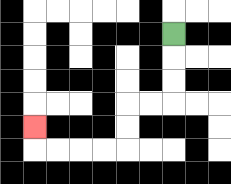{'start': '[7, 1]', 'end': '[1, 5]', 'path_directions': 'D,D,D,L,L,D,D,L,L,L,L,U', 'path_coordinates': '[[7, 1], [7, 2], [7, 3], [7, 4], [6, 4], [5, 4], [5, 5], [5, 6], [4, 6], [3, 6], [2, 6], [1, 6], [1, 5]]'}